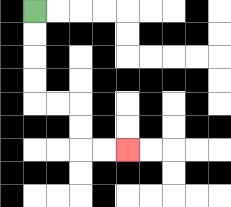{'start': '[1, 0]', 'end': '[5, 6]', 'path_directions': 'D,D,D,D,R,R,D,D,R,R', 'path_coordinates': '[[1, 0], [1, 1], [1, 2], [1, 3], [1, 4], [2, 4], [3, 4], [3, 5], [3, 6], [4, 6], [5, 6]]'}